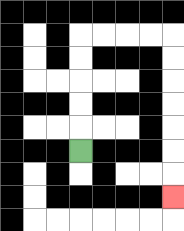{'start': '[3, 6]', 'end': '[7, 8]', 'path_directions': 'U,U,U,U,U,R,R,R,R,D,D,D,D,D,D,D', 'path_coordinates': '[[3, 6], [3, 5], [3, 4], [3, 3], [3, 2], [3, 1], [4, 1], [5, 1], [6, 1], [7, 1], [7, 2], [7, 3], [7, 4], [7, 5], [7, 6], [7, 7], [7, 8]]'}